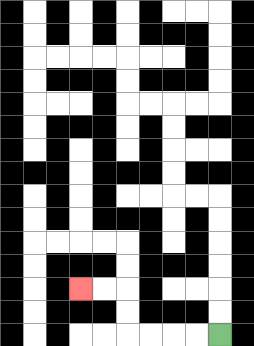{'start': '[9, 14]', 'end': '[3, 12]', 'path_directions': 'L,L,L,L,U,U,L,L', 'path_coordinates': '[[9, 14], [8, 14], [7, 14], [6, 14], [5, 14], [5, 13], [5, 12], [4, 12], [3, 12]]'}